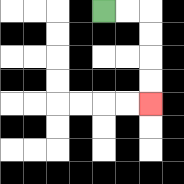{'start': '[4, 0]', 'end': '[6, 4]', 'path_directions': 'R,R,D,D,D,D', 'path_coordinates': '[[4, 0], [5, 0], [6, 0], [6, 1], [6, 2], [6, 3], [6, 4]]'}